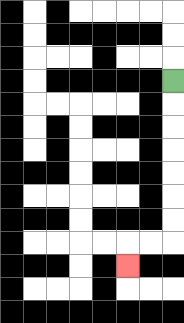{'start': '[7, 3]', 'end': '[5, 11]', 'path_directions': 'D,D,D,D,D,D,D,L,L,D', 'path_coordinates': '[[7, 3], [7, 4], [7, 5], [7, 6], [7, 7], [7, 8], [7, 9], [7, 10], [6, 10], [5, 10], [5, 11]]'}